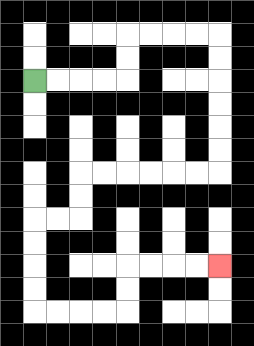{'start': '[1, 3]', 'end': '[9, 11]', 'path_directions': 'R,R,R,R,U,U,R,R,R,R,D,D,D,D,D,D,L,L,L,L,L,L,D,D,L,L,D,D,D,D,R,R,R,R,U,U,R,R,R,R', 'path_coordinates': '[[1, 3], [2, 3], [3, 3], [4, 3], [5, 3], [5, 2], [5, 1], [6, 1], [7, 1], [8, 1], [9, 1], [9, 2], [9, 3], [9, 4], [9, 5], [9, 6], [9, 7], [8, 7], [7, 7], [6, 7], [5, 7], [4, 7], [3, 7], [3, 8], [3, 9], [2, 9], [1, 9], [1, 10], [1, 11], [1, 12], [1, 13], [2, 13], [3, 13], [4, 13], [5, 13], [5, 12], [5, 11], [6, 11], [7, 11], [8, 11], [9, 11]]'}